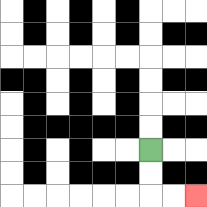{'start': '[6, 6]', 'end': '[8, 8]', 'path_directions': 'D,D,R,R', 'path_coordinates': '[[6, 6], [6, 7], [6, 8], [7, 8], [8, 8]]'}